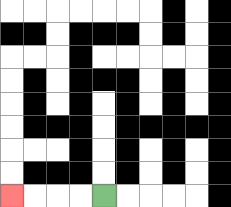{'start': '[4, 8]', 'end': '[0, 8]', 'path_directions': 'L,L,L,L', 'path_coordinates': '[[4, 8], [3, 8], [2, 8], [1, 8], [0, 8]]'}